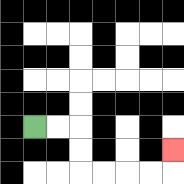{'start': '[1, 5]', 'end': '[7, 6]', 'path_directions': 'R,R,D,D,R,R,R,R,U', 'path_coordinates': '[[1, 5], [2, 5], [3, 5], [3, 6], [3, 7], [4, 7], [5, 7], [6, 7], [7, 7], [7, 6]]'}